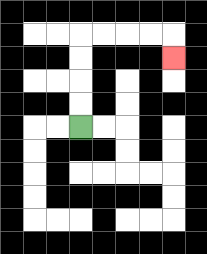{'start': '[3, 5]', 'end': '[7, 2]', 'path_directions': 'U,U,U,U,R,R,R,R,D', 'path_coordinates': '[[3, 5], [3, 4], [3, 3], [3, 2], [3, 1], [4, 1], [5, 1], [6, 1], [7, 1], [7, 2]]'}